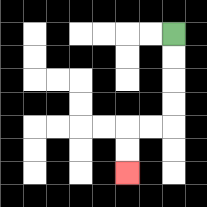{'start': '[7, 1]', 'end': '[5, 7]', 'path_directions': 'D,D,D,D,L,L,D,D', 'path_coordinates': '[[7, 1], [7, 2], [7, 3], [7, 4], [7, 5], [6, 5], [5, 5], [5, 6], [5, 7]]'}